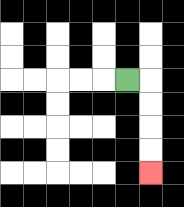{'start': '[5, 3]', 'end': '[6, 7]', 'path_directions': 'R,D,D,D,D', 'path_coordinates': '[[5, 3], [6, 3], [6, 4], [6, 5], [6, 6], [6, 7]]'}